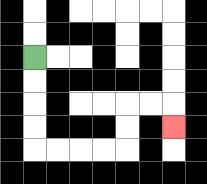{'start': '[1, 2]', 'end': '[7, 5]', 'path_directions': 'D,D,D,D,R,R,R,R,U,U,R,R,D', 'path_coordinates': '[[1, 2], [1, 3], [1, 4], [1, 5], [1, 6], [2, 6], [3, 6], [4, 6], [5, 6], [5, 5], [5, 4], [6, 4], [7, 4], [7, 5]]'}